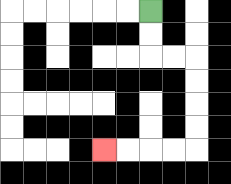{'start': '[6, 0]', 'end': '[4, 6]', 'path_directions': 'D,D,R,R,D,D,D,D,L,L,L,L', 'path_coordinates': '[[6, 0], [6, 1], [6, 2], [7, 2], [8, 2], [8, 3], [8, 4], [8, 5], [8, 6], [7, 6], [6, 6], [5, 6], [4, 6]]'}